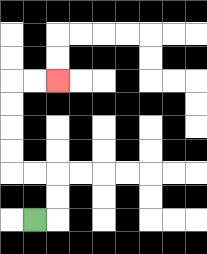{'start': '[1, 9]', 'end': '[2, 3]', 'path_directions': 'R,U,U,L,L,U,U,U,U,R,R', 'path_coordinates': '[[1, 9], [2, 9], [2, 8], [2, 7], [1, 7], [0, 7], [0, 6], [0, 5], [0, 4], [0, 3], [1, 3], [2, 3]]'}